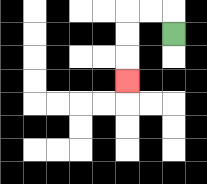{'start': '[7, 1]', 'end': '[5, 3]', 'path_directions': 'U,L,L,D,D,D', 'path_coordinates': '[[7, 1], [7, 0], [6, 0], [5, 0], [5, 1], [5, 2], [5, 3]]'}